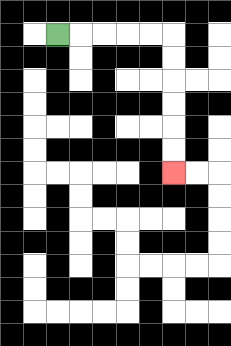{'start': '[2, 1]', 'end': '[7, 7]', 'path_directions': 'R,R,R,R,R,D,D,D,D,D,D', 'path_coordinates': '[[2, 1], [3, 1], [4, 1], [5, 1], [6, 1], [7, 1], [7, 2], [7, 3], [7, 4], [7, 5], [7, 6], [7, 7]]'}